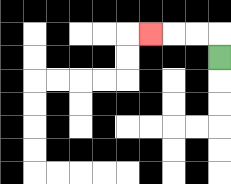{'start': '[9, 2]', 'end': '[6, 1]', 'path_directions': 'U,L,L,L', 'path_coordinates': '[[9, 2], [9, 1], [8, 1], [7, 1], [6, 1]]'}